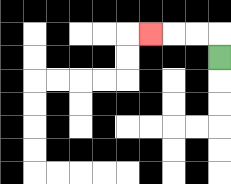{'start': '[9, 2]', 'end': '[6, 1]', 'path_directions': 'U,L,L,L', 'path_coordinates': '[[9, 2], [9, 1], [8, 1], [7, 1], [6, 1]]'}